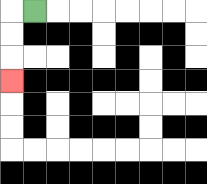{'start': '[1, 0]', 'end': '[0, 3]', 'path_directions': 'L,D,D,D', 'path_coordinates': '[[1, 0], [0, 0], [0, 1], [0, 2], [0, 3]]'}